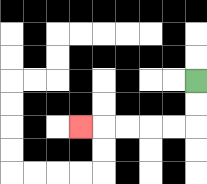{'start': '[8, 3]', 'end': '[3, 5]', 'path_directions': 'D,D,L,L,L,L,L', 'path_coordinates': '[[8, 3], [8, 4], [8, 5], [7, 5], [6, 5], [5, 5], [4, 5], [3, 5]]'}